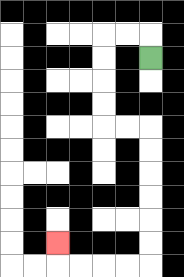{'start': '[6, 2]', 'end': '[2, 10]', 'path_directions': 'U,L,L,D,D,D,D,R,R,D,D,D,D,D,D,L,L,L,L,U', 'path_coordinates': '[[6, 2], [6, 1], [5, 1], [4, 1], [4, 2], [4, 3], [4, 4], [4, 5], [5, 5], [6, 5], [6, 6], [6, 7], [6, 8], [6, 9], [6, 10], [6, 11], [5, 11], [4, 11], [3, 11], [2, 11], [2, 10]]'}